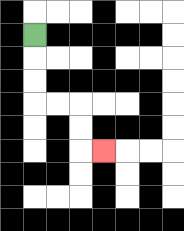{'start': '[1, 1]', 'end': '[4, 6]', 'path_directions': 'D,D,D,R,R,D,D,R', 'path_coordinates': '[[1, 1], [1, 2], [1, 3], [1, 4], [2, 4], [3, 4], [3, 5], [3, 6], [4, 6]]'}